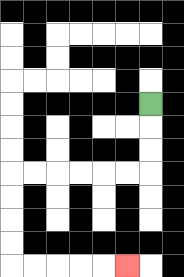{'start': '[6, 4]', 'end': '[5, 11]', 'path_directions': 'D,D,D,L,L,L,L,L,L,D,D,D,D,R,R,R,R,R', 'path_coordinates': '[[6, 4], [6, 5], [6, 6], [6, 7], [5, 7], [4, 7], [3, 7], [2, 7], [1, 7], [0, 7], [0, 8], [0, 9], [0, 10], [0, 11], [1, 11], [2, 11], [3, 11], [4, 11], [5, 11]]'}